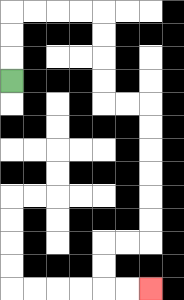{'start': '[0, 3]', 'end': '[6, 12]', 'path_directions': 'U,U,U,R,R,R,R,D,D,D,D,R,R,D,D,D,D,D,D,L,L,D,D,R,R', 'path_coordinates': '[[0, 3], [0, 2], [0, 1], [0, 0], [1, 0], [2, 0], [3, 0], [4, 0], [4, 1], [4, 2], [4, 3], [4, 4], [5, 4], [6, 4], [6, 5], [6, 6], [6, 7], [6, 8], [6, 9], [6, 10], [5, 10], [4, 10], [4, 11], [4, 12], [5, 12], [6, 12]]'}